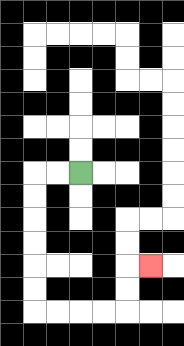{'start': '[3, 7]', 'end': '[6, 11]', 'path_directions': 'L,L,D,D,D,D,D,D,R,R,R,R,U,U,R', 'path_coordinates': '[[3, 7], [2, 7], [1, 7], [1, 8], [1, 9], [1, 10], [1, 11], [1, 12], [1, 13], [2, 13], [3, 13], [4, 13], [5, 13], [5, 12], [5, 11], [6, 11]]'}